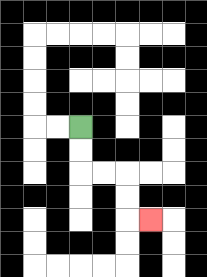{'start': '[3, 5]', 'end': '[6, 9]', 'path_directions': 'D,D,R,R,D,D,R', 'path_coordinates': '[[3, 5], [3, 6], [3, 7], [4, 7], [5, 7], [5, 8], [5, 9], [6, 9]]'}